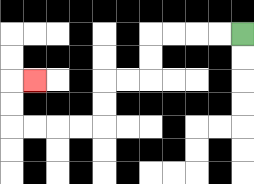{'start': '[10, 1]', 'end': '[1, 3]', 'path_directions': 'L,L,L,L,D,D,L,L,D,D,L,L,L,L,U,U,R', 'path_coordinates': '[[10, 1], [9, 1], [8, 1], [7, 1], [6, 1], [6, 2], [6, 3], [5, 3], [4, 3], [4, 4], [4, 5], [3, 5], [2, 5], [1, 5], [0, 5], [0, 4], [0, 3], [1, 3]]'}